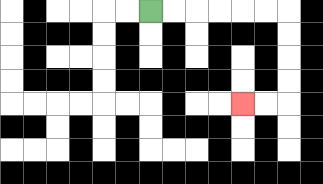{'start': '[6, 0]', 'end': '[10, 4]', 'path_directions': 'R,R,R,R,R,R,D,D,D,D,L,L', 'path_coordinates': '[[6, 0], [7, 0], [8, 0], [9, 0], [10, 0], [11, 0], [12, 0], [12, 1], [12, 2], [12, 3], [12, 4], [11, 4], [10, 4]]'}